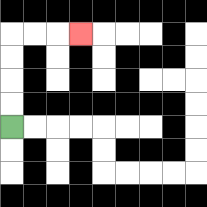{'start': '[0, 5]', 'end': '[3, 1]', 'path_directions': 'U,U,U,U,R,R,R', 'path_coordinates': '[[0, 5], [0, 4], [0, 3], [0, 2], [0, 1], [1, 1], [2, 1], [3, 1]]'}